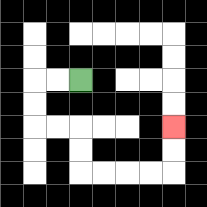{'start': '[3, 3]', 'end': '[7, 5]', 'path_directions': 'L,L,D,D,R,R,D,D,R,R,R,R,U,U', 'path_coordinates': '[[3, 3], [2, 3], [1, 3], [1, 4], [1, 5], [2, 5], [3, 5], [3, 6], [3, 7], [4, 7], [5, 7], [6, 7], [7, 7], [7, 6], [7, 5]]'}